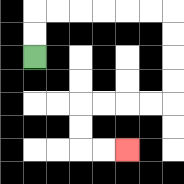{'start': '[1, 2]', 'end': '[5, 6]', 'path_directions': 'U,U,R,R,R,R,R,R,D,D,D,D,L,L,L,L,D,D,R,R', 'path_coordinates': '[[1, 2], [1, 1], [1, 0], [2, 0], [3, 0], [4, 0], [5, 0], [6, 0], [7, 0], [7, 1], [7, 2], [7, 3], [7, 4], [6, 4], [5, 4], [4, 4], [3, 4], [3, 5], [3, 6], [4, 6], [5, 6]]'}